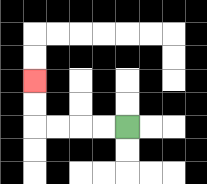{'start': '[5, 5]', 'end': '[1, 3]', 'path_directions': 'L,L,L,L,U,U', 'path_coordinates': '[[5, 5], [4, 5], [3, 5], [2, 5], [1, 5], [1, 4], [1, 3]]'}